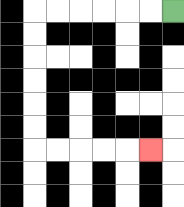{'start': '[7, 0]', 'end': '[6, 6]', 'path_directions': 'L,L,L,L,L,L,D,D,D,D,D,D,R,R,R,R,R', 'path_coordinates': '[[7, 0], [6, 0], [5, 0], [4, 0], [3, 0], [2, 0], [1, 0], [1, 1], [1, 2], [1, 3], [1, 4], [1, 5], [1, 6], [2, 6], [3, 6], [4, 6], [5, 6], [6, 6]]'}